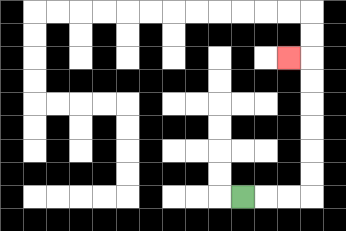{'start': '[10, 8]', 'end': '[12, 2]', 'path_directions': 'R,R,R,U,U,U,U,U,U,L', 'path_coordinates': '[[10, 8], [11, 8], [12, 8], [13, 8], [13, 7], [13, 6], [13, 5], [13, 4], [13, 3], [13, 2], [12, 2]]'}